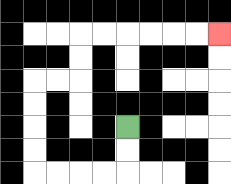{'start': '[5, 5]', 'end': '[9, 1]', 'path_directions': 'D,D,L,L,L,L,U,U,U,U,R,R,U,U,R,R,R,R,R,R', 'path_coordinates': '[[5, 5], [5, 6], [5, 7], [4, 7], [3, 7], [2, 7], [1, 7], [1, 6], [1, 5], [1, 4], [1, 3], [2, 3], [3, 3], [3, 2], [3, 1], [4, 1], [5, 1], [6, 1], [7, 1], [8, 1], [9, 1]]'}